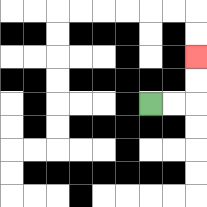{'start': '[6, 4]', 'end': '[8, 2]', 'path_directions': 'R,R,U,U', 'path_coordinates': '[[6, 4], [7, 4], [8, 4], [8, 3], [8, 2]]'}